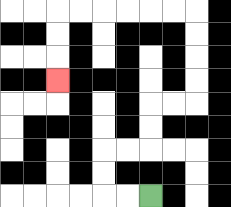{'start': '[6, 8]', 'end': '[2, 3]', 'path_directions': 'L,L,U,U,R,R,U,U,R,R,U,U,U,U,L,L,L,L,L,L,D,D,D', 'path_coordinates': '[[6, 8], [5, 8], [4, 8], [4, 7], [4, 6], [5, 6], [6, 6], [6, 5], [6, 4], [7, 4], [8, 4], [8, 3], [8, 2], [8, 1], [8, 0], [7, 0], [6, 0], [5, 0], [4, 0], [3, 0], [2, 0], [2, 1], [2, 2], [2, 3]]'}